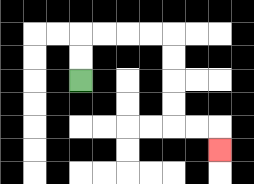{'start': '[3, 3]', 'end': '[9, 6]', 'path_directions': 'U,U,R,R,R,R,D,D,D,D,R,R,D', 'path_coordinates': '[[3, 3], [3, 2], [3, 1], [4, 1], [5, 1], [6, 1], [7, 1], [7, 2], [7, 3], [7, 4], [7, 5], [8, 5], [9, 5], [9, 6]]'}